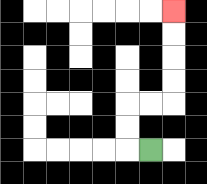{'start': '[6, 6]', 'end': '[7, 0]', 'path_directions': 'L,U,U,R,R,U,U,U,U', 'path_coordinates': '[[6, 6], [5, 6], [5, 5], [5, 4], [6, 4], [7, 4], [7, 3], [7, 2], [7, 1], [7, 0]]'}